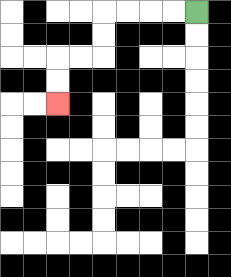{'start': '[8, 0]', 'end': '[2, 4]', 'path_directions': 'L,L,L,L,D,D,L,L,D,D', 'path_coordinates': '[[8, 0], [7, 0], [6, 0], [5, 0], [4, 0], [4, 1], [4, 2], [3, 2], [2, 2], [2, 3], [2, 4]]'}